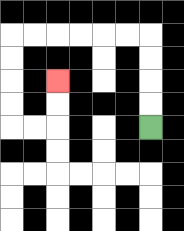{'start': '[6, 5]', 'end': '[2, 3]', 'path_directions': 'U,U,U,U,L,L,L,L,L,L,D,D,D,D,R,R,U,U', 'path_coordinates': '[[6, 5], [6, 4], [6, 3], [6, 2], [6, 1], [5, 1], [4, 1], [3, 1], [2, 1], [1, 1], [0, 1], [0, 2], [0, 3], [0, 4], [0, 5], [1, 5], [2, 5], [2, 4], [2, 3]]'}